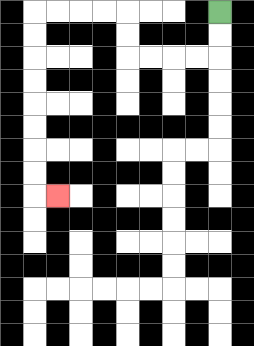{'start': '[9, 0]', 'end': '[2, 8]', 'path_directions': 'D,D,L,L,L,L,U,U,L,L,L,L,D,D,D,D,D,D,D,D,R', 'path_coordinates': '[[9, 0], [9, 1], [9, 2], [8, 2], [7, 2], [6, 2], [5, 2], [5, 1], [5, 0], [4, 0], [3, 0], [2, 0], [1, 0], [1, 1], [1, 2], [1, 3], [1, 4], [1, 5], [1, 6], [1, 7], [1, 8], [2, 8]]'}